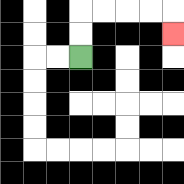{'start': '[3, 2]', 'end': '[7, 1]', 'path_directions': 'U,U,R,R,R,R,D', 'path_coordinates': '[[3, 2], [3, 1], [3, 0], [4, 0], [5, 0], [6, 0], [7, 0], [7, 1]]'}